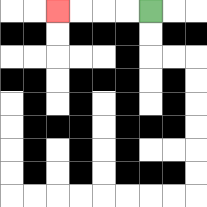{'start': '[6, 0]', 'end': '[2, 0]', 'path_directions': 'L,L,L,L', 'path_coordinates': '[[6, 0], [5, 0], [4, 0], [3, 0], [2, 0]]'}